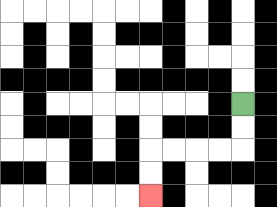{'start': '[10, 4]', 'end': '[6, 8]', 'path_directions': 'D,D,L,L,L,L,D,D', 'path_coordinates': '[[10, 4], [10, 5], [10, 6], [9, 6], [8, 6], [7, 6], [6, 6], [6, 7], [6, 8]]'}